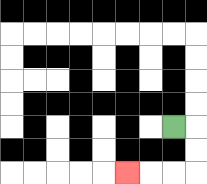{'start': '[7, 5]', 'end': '[5, 7]', 'path_directions': 'R,D,D,L,L,L', 'path_coordinates': '[[7, 5], [8, 5], [8, 6], [8, 7], [7, 7], [6, 7], [5, 7]]'}